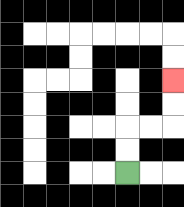{'start': '[5, 7]', 'end': '[7, 3]', 'path_directions': 'U,U,R,R,U,U', 'path_coordinates': '[[5, 7], [5, 6], [5, 5], [6, 5], [7, 5], [7, 4], [7, 3]]'}